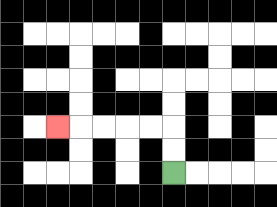{'start': '[7, 7]', 'end': '[2, 5]', 'path_directions': 'U,U,L,L,L,L,L', 'path_coordinates': '[[7, 7], [7, 6], [7, 5], [6, 5], [5, 5], [4, 5], [3, 5], [2, 5]]'}